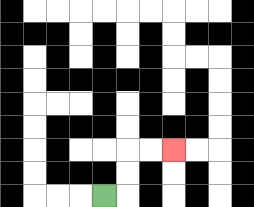{'start': '[4, 8]', 'end': '[7, 6]', 'path_directions': 'R,U,U,R,R', 'path_coordinates': '[[4, 8], [5, 8], [5, 7], [5, 6], [6, 6], [7, 6]]'}